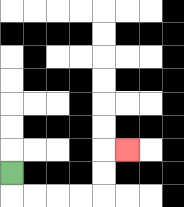{'start': '[0, 7]', 'end': '[5, 6]', 'path_directions': 'D,R,R,R,R,U,U,R', 'path_coordinates': '[[0, 7], [0, 8], [1, 8], [2, 8], [3, 8], [4, 8], [4, 7], [4, 6], [5, 6]]'}